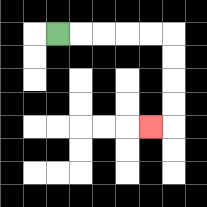{'start': '[2, 1]', 'end': '[6, 5]', 'path_directions': 'R,R,R,R,R,D,D,D,D,L', 'path_coordinates': '[[2, 1], [3, 1], [4, 1], [5, 1], [6, 1], [7, 1], [7, 2], [7, 3], [7, 4], [7, 5], [6, 5]]'}